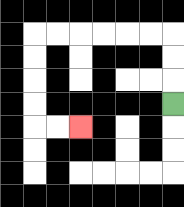{'start': '[7, 4]', 'end': '[3, 5]', 'path_directions': 'U,U,U,L,L,L,L,L,L,D,D,D,D,R,R', 'path_coordinates': '[[7, 4], [7, 3], [7, 2], [7, 1], [6, 1], [5, 1], [4, 1], [3, 1], [2, 1], [1, 1], [1, 2], [1, 3], [1, 4], [1, 5], [2, 5], [3, 5]]'}